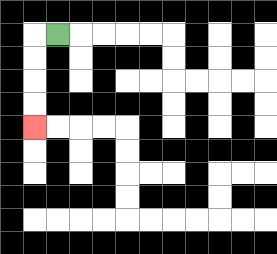{'start': '[2, 1]', 'end': '[1, 5]', 'path_directions': 'L,D,D,D,D', 'path_coordinates': '[[2, 1], [1, 1], [1, 2], [1, 3], [1, 4], [1, 5]]'}